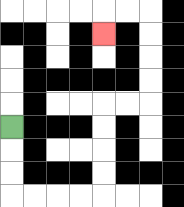{'start': '[0, 5]', 'end': '[4, 1]', 'path_directions': 'D,D,D,R,R,R,R,U,U,U,U,R,R,U,U,U,U,L,L,D', 'path_coordinates': '[[0, 5], [0, 6], [0, 7], [0, 8], [1, 8], [2, 8], [3, 8], [4, 8], [4, 7], [4, 6], [4, 5], [4, 4], [5, 4], [6, 4], [6, 3], [6, 2], [6, 1], [6, 0], [5, 0], [4, 0], [4, 1]]'}